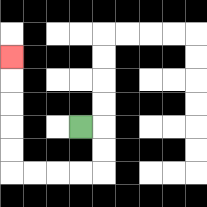{'start': '[3, 5]', 'end': '[0, 2]', 'path_directions': 'R,D,D,L,L,L,L,U,U,U,U,U', 'path_coordinates': '[[3, 5], [4, 5], [4, 6], [4, 7], [3, 7], [2, 7], [1, 7], [0, 7], [0, 6], [0, 5], [0, 4], [0, 3], [0, 2]]'}